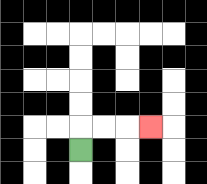{'start': '[3, 6]', 'end': '[6, 5]', 'path_directions': 'U,R,R,R', 'path_coordinates': '[[3, 6], [3, 5], [4, 5], [5, 5], [6, 5]]'}